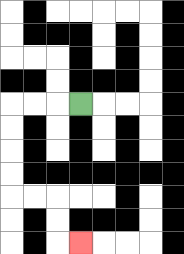{'start': '[3, 4]', 'end': '[3, 10]', 'path_directions': 'L,L,L,D,D,D,D,R,R,D,D,R', 'path_coordinates': '[[3, 4], [2, 4], [1, 4], [0, 4], [0, 5], [0, 6], [0, 7], [0, 8], [1, 8], [2, 8], [2, 9], [2, 10], [3, 10]]'}